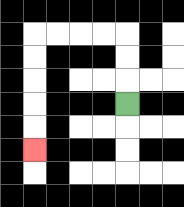{'start': '[5, 4]', 'end': '[1, 6]', 'path_directions': 'U,U,U,L,L,L,L,D,D,D,D,D', 'path_coordinates': '[[5, 4], [5, 3], [5, 2], [5, 1], [4, 1], [3, 1], [2, 1], [1, 1], [1, 2], [1, 3], [1, 4], [1, 5], [1, 6]]'}